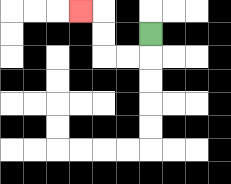{'start': '[6, 1]', 'end': '[3, 0]', 'path_directions': 'D,L,L,U,U,L', 'path_coordinates': '[[6, 1], [6, 2], [5, 2], [4, 2], [4, 1], [4, 0], [3, 0]]'}